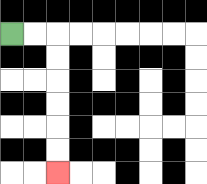{'start': '[0, 1]', 'end': '[2, 7]', 'path_directions': 'R,R,D,D,D,D,D,D', 'path_coordinates': '[[0, 1], [1, 1], [2, 1], [2, 2], [2, 3], [2, 4], [2, 5], [2, 6], [2, 7]]'}